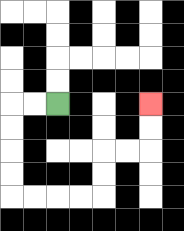{'start': '[2, 4]', 'end': '[6, 4]', 'path_directions': 'L,L,D,D,D,D,R,R,R,R,U,U,R,R,U,U', 'path_coordinates': '[[2, 4], [1, 4], [0, 4], [0, 5], [0, 6], [0, 7], [0, 8], [1, 8], [2, 8], [3, 8], [4, 8], [4, 7], [4, 6], [5, 6], [6, 6], [6, 5], [6, 4]]'}